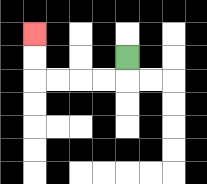{'start': '[5, 2]', 'end': '[1, 1]', 'path_directions': 'D,L,L,L,L,U,U', 'path_coordinates': '[[5, 2], [5, 3], [4, 3], [3, 3], [2, 3], [1, 3], [1, 2], [1, 1]]'}